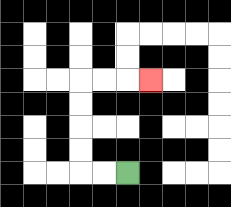{'start': '[5, 7]', 'end': '[6, 3]', 'path_directions': 'L,L,U,U,U,U,R,R,R', 'path_coordinates': '[[5, 7], [4, 7], [3, 7], [3, 6], [3, 5], [3, 4], [3, 3], [4, 3], [5, 3], [6, 3]]'}